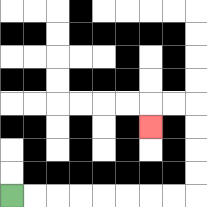{'start': '[0, 8]', 'end': '[6, 5]', 'path_directions': 'R,R,R,R,R,R,R,R,U,U,U,U,L,L,D', 'path_coordinates': '[[0, 8], [1, 8], [2, 8], [3, 8], [4, 8], [5, 8], [6, 8], [7, 8], [8, 8], [8, 7], [8, 6], [8, 5], [8, 4], [7, 4], [6, 4], [6, 5]]'}